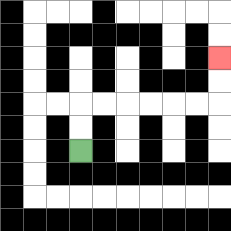{'start': '[3, 6]', 'end': '[9, 2]', 'path_directions': 'U,U,R,R,R,R,R,R,U,U', 'path_coordinates': '[[3, 6], [3, 5], [3, 4], [4, 4], [5, 4], [6, 4], [7, 4], [8, 4], [9, 4], [9, 3], [9, 2]]'}